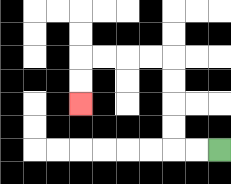{'start': '[9, 6]', 'end': '[3, 4]', 'path_directions': 'L,L,U,U,U,U,L,L,L,L,D,D', 'path_coordinates': '[[9, 6], [8, 6], [7, 6], [7, 5], [7, 4], [7, 3], [7, 2], [6, 2], [5, 2], [4, 2], [3, 2], [3, 3], [3, 4]]'}